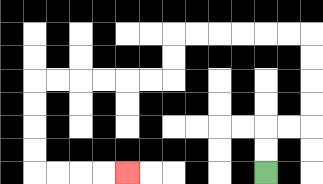{'start': '[11, 7]', 'end': '[5, 7]', 'path_directions': 'U,U,R,R,U,U,U,U,L,L,L,L,L,L,D,D,L,L,L,L,L,L,D,D,D,D,R,R,R,R', 'path_coordinates': '[[11, 7], [11, 6], [11, 5], [12, 5], [13, 5], [13, 4], [13, 3], [13, 2], [13, 1], [12, 1], [11, 1], [10, 1], [9, 1], [8, 1], [7, 1], [7, 2], [7, 3], [6, 3], [5, 3], [4, 3], [3, 3], [2, 3], [1, 3], [1, 4], [1, 5], [1, 6], [1, 7], [2, 7], [3, 7], [4, 7], [5, 7]]'}